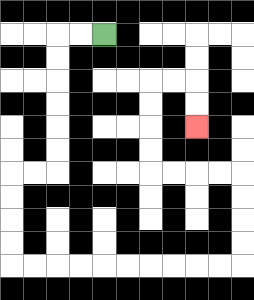{'start': '[4, 1]', 'end': '[8, 5]', 'path_directions': 'L,L,D,D,D,D,D,D,L,L,D,D,D,D,R,R,R,R,R,R,R,R,R,R,U,U,U,U,L,L,L,L,U,U,U,U,R,R,D,D', 'path_coordinates': '[[4, 1], [3, 1], [2, 1], [2, 2], [2, 3], [2, 4], [2, 5], [2, 6], [2, 7], [1, 7], [0, 7], [0, 8], [0, 9], [0, 10], [0, 11], [1, 11], [2, 11], [3, 11], [4, 11], [5, 11], [6, 11], [7, 11], [8, 11], [9, 11], [10, 11], [10, 10], [10, 9], [10, 8], [10, 7], [9, 7], [8, 7], [7, 7], [6, 7], [6, 6], [6, 5], [6, 4], [6, 3], [7, 3], [8, 3], [8, 4], [8, 5]]'}